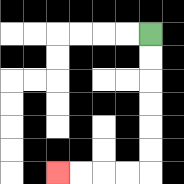{'start': '[6, 1]', 'end': '[2, 7]', 'path_directions': 'D,D,D,D,D,D,L,L,L,L', 'path_coordinates': '[[6, 1], [6, 2], [6, 3], [6, 4], [6, 5], [6, 6], [6, 7], [5, 7], [4, 7], [3, 7], [2, 7]]'}